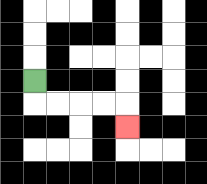{'start': '[1, 3]', 'end': '[5, 5]', 'path_directions': 'D,R,R,R,R,D', 'path_coordinates': '[[1, 3], [1, 4], [2, 4], [3, 4], [4, 4], [5, 4], [5, 5]]'}